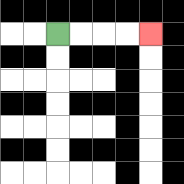{'start': '[2, 1]', 'end': '[6, 1]', 'path_directions': 'R,R,R,R', 'path_coordinates': '[[2, 1], [3, 1], [4, 1], [5, 1], [6, 1]]'}